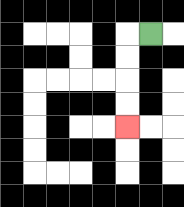{'start': '[6, 1]', 'end': '[5, 5]', 'path_directions': 'L,D,D,D,D', 'path_coordinates': '[[6, 1], [5, 1], [5, 2], [5, 3], [5, 4], [5, 5]]'}